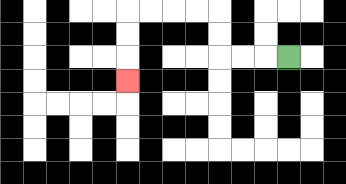{'start': '[12, 2]', 'end': '[5, 3]', 'path_directions': 'L,L,L,U,U,L,L,L,L,D,D,D', 'path_coordinates': '[[12, 2], [11, 2], [10, 2], [9, 2], [9, 1], [9, 0], [8, 0], [7, 0], [6, 0], [5, 0], [5, 1], [5, 2], [5, 3]]'}